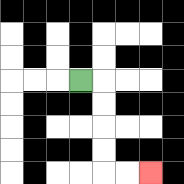{'start': '[3, 3]', 'end': '[6, 7]', 'path_directions': 'R,D,D,D,D,R,R', 'path_coordinates': '[[3, 3], [4, 3], [4, 4], [4, 5], [4, 6], [4, 7], [5, 7], [6, 7]]'}